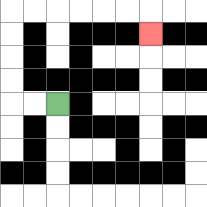{'start': '[2, 4]', 'end': '[6, 1]', 'path_directions': 'L,L,U,U,U,U,R,R,R,R,R,R,D', 'path_coordinates': '[[2, 4], [1, 4], [0, 4], [0, 3], [0, 2], [0, 1], [0, 0], [1, 0], [2, 0], [3, 0], [4, 0], [5, 0], [6, 0], [6, 1]]'}